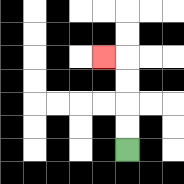{'start': '[5, 6]', 'end': '[4, 2]', 'path_directions': 'U,U,U,U,L', 'path_coordinates': '[[5, 6], [5, 5], [5, 4], [5, 3], [5, 2], [4, 2]]'}